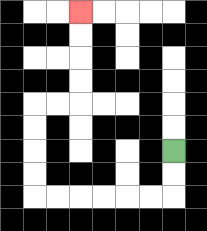{'start': '[7, 6]', 'end': '[3, 0]', 'path_directions': 'D,D,L,L,L,L,L,L,U,U,U,U,R,R,U,U,U,U', 'path_coordinates': '[[7, 6], [7, 7], [7, 8], [6, 8], [5, 8], [4, 8], [3, 8], [2, 8], [1, 8], [1, 7], [1, 6], [1, 5], [1, 4], [2, 4], [3, 4], [3, 3], [3, 2], [3, 1], [3, 0]]'}